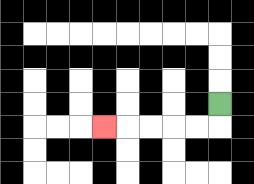{'start': '[9, 4]', 'end': '[4, 5]', 'path_directions': 'D,L,L,L,L,L', 'path_coordinates': '[[9, 4], [9, 5], [8, 5], [7, 5], [6, 5], [5, 5], [4, 5]]'}